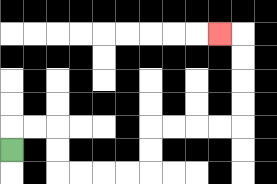{'start': '[0, 6]', 'end': '[9, 1]', 'path_directions': 'U,R,R,D,D,R,R,R,R,U,U,R,R,R,R,U,U,U,U,L', 'path_coordinates': '[[0, 6], [0, 5], [1, 5], [2, 5], [2, 6], [2, 7], [3, 7], [4, 7], [5, 7], [6, 7], [6, 6], [6, 5], [7, 5], [8, 5], [9, 5], [10, 5], [10, 4], [10, 3], [10, 2], [10, 1], [9, 1]]'}